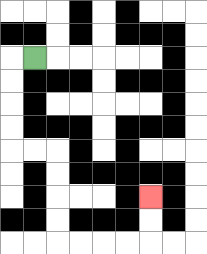{'start': '[1, 2]', 'end': '[6, 8]', 'path_directions': 'L,D,D,D,D,R,R,D,D,D,D,R,R,R,R,U,U', 'path_coordinates': '[[1, 2], [0, 2], [0, 3], [0, 4], [0, 5], [0, 6], [1, 6], [2, 6], [2, 7], [2, 8], [2, 9], [2, 10], [3, 10], [4, 10], [5, 10], [6, 10], [6, 9], [6, 8]]'}